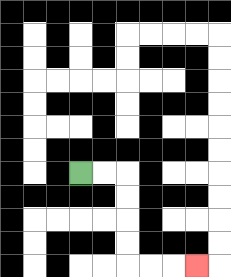{'start': '[3, 7]', 'end': '[8, 11]', 'path_directions': 'R,R,D,D,D,D,R,R,R', 'path_coordinates': '[[3, 7], [4, 7], [5, 7], [5, 8], [5, 9], [5, 10], [5, 11], [6, 11], [7, 11], [8, 11]]'}